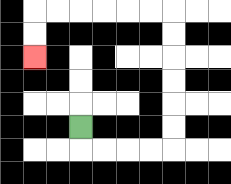{'start': '[3, 5]', 'end': '[1, 2]', 'path_directions': 'D,R,R,R,R,U,U,U,U,U,U,L,L,L,L,L,L,D,D', 'path_coordinates': '[[3, 5], [3, 6], [4, 6], [5, 6], [6, 6], [7, 6], [7, 5], [7, 4], [7, 3], [7, 2], [7, 1], [7, 0], [6, 0], [5, 0], [4, 0], [3, 0], [2, 0], [1, 0], [1, 1], [1, 2]]'}